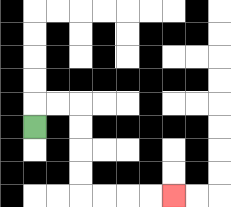{'start': '[1, 5]', 'end': '[7, 8]', 'path_directions': 'U,R,R,D,D,D,D,R,R,R,R', 'path_coordinates': '[[1, 5], [1, 4], [2, 4], [3, 4], [3, 5], [3, 6], [3, 7], [3, 8], [4, 8], [5, 8], [6, 8], [7, 8]]'}